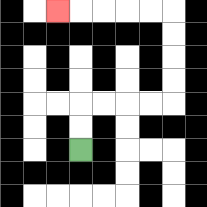{'start': '[3, 6]', 'end': '[2, 0]', 'path_directions': 'U,U,R,R,R,R,U,U,U,U,L,L,L,L,L', 'path_coordinates': '[[3, 6], [3, 5], [3, 4], [4, 4], [5, 4], [6, 4], [7, 4], [7, 3], [7, 2], [7, 1], [7, 0], [6, 0], [5, 0], [4, 0], [3, 0], [2, 0]]'}